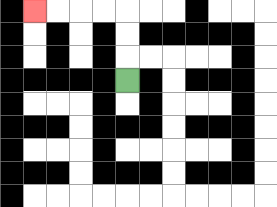{'start': '[5, 3]', 'end': '[1, 0]', 'path_directions': 'U,U,U,L,L,L,L', 'path_coordinates': '[[5, 3], [5, 2], [5, 1], [5, 0], [4, 0], [3, 0], [2, 0], [1, 0]]'}